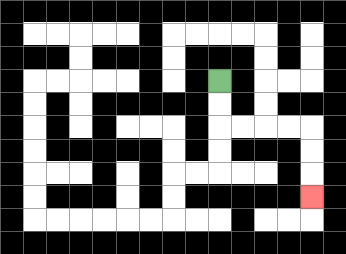{'start': '[9, 3]', 'end': '[13, 8]', 'path_directions': 'D,D,R,R,R,R,D,D,D', 'path_coordinates': '[[9, 3], [9, 4], [9, 5], [10, 5], [11, 5], [12, 5], [13, 5], [13, 6], [13, 7], [13, 8]]'}